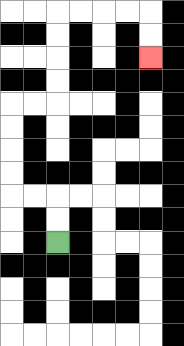{'start': '[2, 10]', 'end': '[6, 2]', 'path_directions': 'U,U,L,L,U,U,U,U,R,R,U,U,U,U,R,R,R,R,D,D', 'path_coordinates': '[[2, 10], [2, 9], [2, 8], [1, 8], [0, 8], [0, 7], [0, 6], [0, 5], [0, 4], [1, 4], [2, 4], [2, 3], [2, 2], [2, 1], [2, 0], [3, 0], [4, 0], [5, 0], [6, 0], [6, 1], [6, 2]]'}